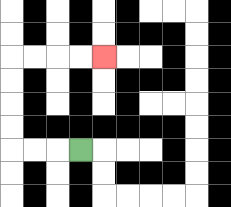{'start': '[3, 6]', 'end': '[4, 2]', 'path_directions': 'L,L,L,U,U,U,U,R,R,R,R', 'path_coordinates': '[[3, 6], [2, 6], [1, 6], [0, 6], [0, 5], [0, 4], [0, 3], [0, 2], [1, 2], [2, 2], [3, 2], [4, 2]]'}